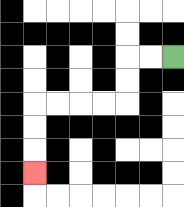{'start': '[7, 2]', 'end': '[1, 7]', 'path_directions': 'L,L,D,D,L,L,L,L,D,D,D', 'path_coordinates': '[[7, 2], [6, 2], [5, 2], [5, 3], [5, 4], [4, 4], [3, 4], [2, 4], [1, 4], [1, 5], [1, 6], [1, 7]]'}